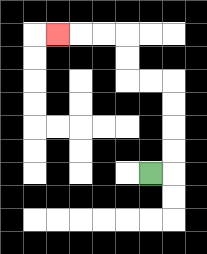{'start': '[6, 7]', 'end': '[2, 1]', 'path_directions': 'R,U,U,U,U,L,L,U,U,L,L,L', 'path_coordinates': '[[6, 7], [7, 7], [7, 6], [7, 5], [7, 4], [7, 3], [6, 3], [5, 3], [5, 2], [5, 1], [4, 1], [3, 1], [2, 1]]'}